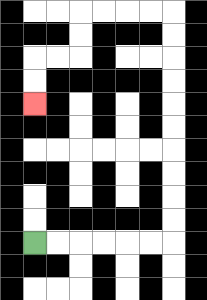{'start': '[1, 10]', 'end': '[1, 4]', 'path_directions': 'R,R,R,R,R,R,U,U,U,U,U,U,U,U,U,U,L,L,L,L,D,D,L,L,D,D', 'path_coordinates': '[[1, 10], [2, 10], [3, 10], [4, 10], [5, 10], [6, 10], [7, 10], [7, 9], [7, 8], [7, 7], [7, 6], [7, 5], [7, 4], [7, 3], [7, 2], [7, 1], [7, 0], [6, 0], [5, 0], [4, 0], [3, 0], [3, 1], [3, 2], [2, 2], [1, 2], [1, 3], [1, 4]]'}